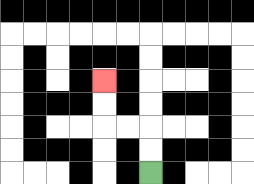{'start': '[6, 7]', 'end': '[4, 3]', 'path_directions': 'U,U,L,L,U,U', 'path_coordinates': '[[6, 7], [6, 6], [6, 5], [5, 5], [4, 5], [4, 4], [4, 3]]'}